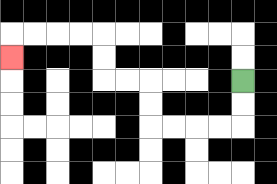{'start': '[10, 3]', 'end': '[0, 2]', 'path_directions': 'D,D,L,L,L,L,U,U,L,L,U,U,L,L,L,L,D', 'path_coordinates': '[[10, 3], [10, 4], [10, 5], [9, 5], [8, 5], [7, 5], [6, 5], [6, 4], [6, 3], [5, 3], [4, 3], [4, 2], [4, 1], [3, 1], [2, 1], [1, 1], [0, 1], [0, 2]]'}